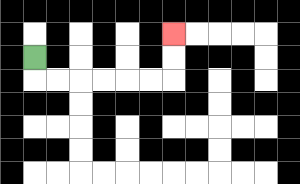{'start': '[1, 2]', 'end': '[7, 1]', 'path_directions': 'D,R,R,R,R,R,R,U,U', 'path_coordinates': '[[1, 2], [1, 3], [2, 3], [3, 3], [4, 3], [5, 3], [6, 3], [7, 3], [7, 2], [7, 1]]'}